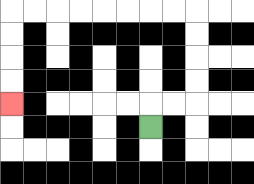{'start': '[6, 5]', 'end': '[0, 4]', 'path_directions': 'U,R,R,U,U,U,U,L,L,L,L,L,L,L,L,D,D,D,D', 'path_coordinates': '[[6, 5], [6, 4], [7, 4], [8, 4], [8, 3], [8, 2], [8, 1], [8, 0], [7, 0], [6, 0], [5, 0], [4, 0], [3, 0], [2, 0], [1, 0], [0, 0], [0, 1], [0, 2], [0, 3], [0, 4]]'}